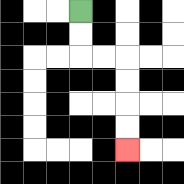{'start': '[3, 0]', 'end': '[5, 6]', 'path_directions': 'D,D,R,R,D,D,D,D', 'path_coordinates': '[[3, 0], [3, 1], [3, 2], [4, 2], [5, 2], [5, 3], [5, 4], [5, 5], [5, 6]]'}